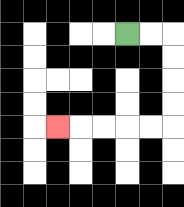{'start': '[5, 1]', 'end': '[2, 5]', 'path_directions': 'R,R,D,D,D,D,L,L,L,L,L', 'path_coordinates': '[[5, 1], [6, 1], [7, 1], [7, 2], [7, 3], [7, 4], [7, 5], [6, 5], [5, 5], [4, 5], [3, 5], [2, 5]]'}